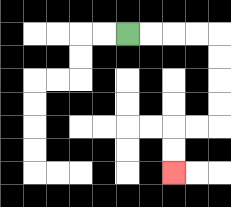{'start': '[5, 1]', 'end': '[7, 7]', 'path_directions': 'R,R,R,R,D,D,D,D,L,L,D,D', 'path_coordinates': '[[5, 1], [6, 1], [7, 1], [8, 1], [9, 1], [9, 2], [9, 3], [9, 4], [9, 5], [8, 5], [7, 5], [7, 6], [7, 7]]'}